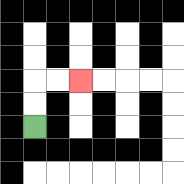{'start': '[1, 5]', 'end': '[3, 3]', 'path_directions': 'U,U,R,R', 'path_coordinates': '[[1, 5], [1, 4], [1, 3], [2, 3], [3, 3]]'}